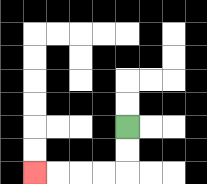{'start': '[5, 5]', 'end': '[1, 7]', 'path_directions': 'D,D,L,L,L,L', 'path_coordinates': '[[5, 5], [5, 6], [5, 7], [4, 7], [3, 7], [2, 7], [1, 7]]'}